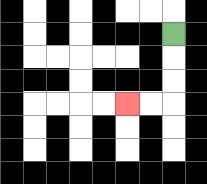{'start': '[7, 1]', 'end': '[5, 4]', 'path_directions': 'D,D,D,L,L', 'path_coordinates': '[[7, 1], [7, 2], [7, 3], [7, 4], [6, 4], [5, 4]]'}